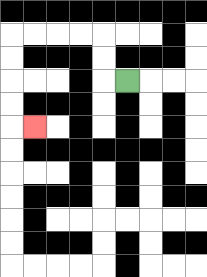{'start': '[5, 3]', 'end': '[1, 5]', 'path_directions': 'L,U,U,L,L,L,L,D,D,D,D,R', 'path_coordinates': '[[5, 3], [4, 3], [4, 2], [4, 1], [3, 1], [2, 1], [1, 1], [0, 1], [0, 2], [0, 3], [0, 4], [0, 5], [1, 5]]'}